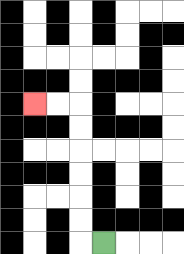{'start': '[4, 10]', 'end': '[1, 4]', 'path_directions': 'L,U,U,U,U,U,U,L,L', 'path_coordinates': '[[4, 10], [3, 10], [3, 9], [3, 8], [3, 7], [3, 6], [3, 5], [3, 4], [2, 4], [1, 4]]'}